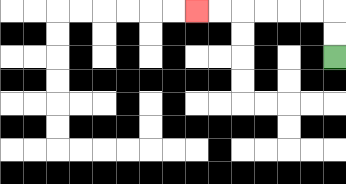{'start': '[14, 2]', 'end': '[8, 0]', 'path_directions': 'U,U,L,L,L,L,L,L', 'path_coordinates': '[[14, 2], [14, 1], [14, 0], [13, 0], [12, 0], [11, 0], [10, 0], [9, 0], [8, 0]]'}